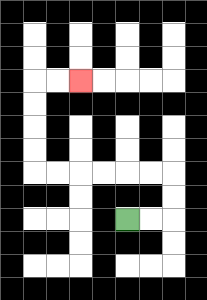{'start': '[5, 9]', 'end': '[3, 3]', 'path_directions': 'R,R,U,U,L,L,L,L,L,L,U,U,U,U,R,R', 'path_coordinates': '[[5, 9], [6, 9], [7, 9], [7, 8], [7, 7], [6, 7], [5, 7], [4, 7], [3, 7], [2, 7], [1, 7], [1, 6], [1, 5], [1, 4], [1, 3], [2, 3], [3, 3]]'}